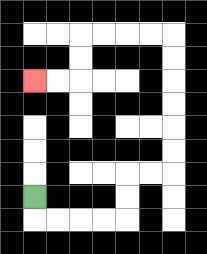{'start': '[1, 8]', 'end': '[1, 3]', 'path_directions': 'D,R,R,R,R,U,U,R,R,U,U,U,U,U,U,L,L,L,L,D,D,L,L', 'path_coordinates': '[[1, 8], [1, 9], [2, 9], [3, 9], [4, 9], [5, 9], [5, 8], [5, 7], [6, 7], [7, 7], [7, 6], [7, 5], [7, 4], [7, 3], [7, 2], [7, 1], [6, 1], [5, 1], [4, 1], [3, 1], [3, 2], [3, 3], [2, 3], [1, 3]]'}